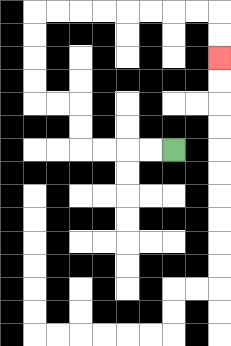{'start': '[7, 6]', 'end': '[9, 2]', 'path_directions': 'L,L,L,L,U,U,L,L,U,U,U,U,R,R,R,R,R,R,R,R,D,D', 'path_coordinates': '[[7, 6], [6, 6], [5, 6], [4, 6], [3, 6], [3, 5], [3, 4], [2, 4], [1, 4], [1, 3], [1, 2], [1, 1], [1, 0], [2, 0], [3, 0], [4, 0], [5, 0], [6, 0], [7, 0], [8, 0], [9, 0], [9, 1], [9, 2]]'}